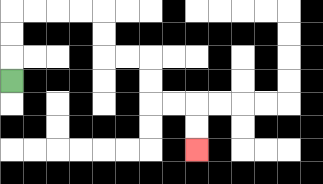{'start': '[0, 3]', 'end': '[8, 6]', 'path_directions': 'U,U,U,R,R,R,R,D,D,R,R,D,D,R,R,D,D', 'path_coordinates': '[[0, 3], [0, 2], [0, 1], [0, 0], [1, 0], [2, 0], [3, 0], [4, 0], [4, 1], [4, 2], [5, 2], [6, 2], [6, 3], [6, 4], [7, 4], [8, 4], [8, 5], [8, 6]]'}